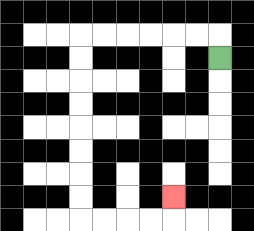{'start': '[9, 2]', 'end': '[7, 8]', 'path_directions': 'U,L,L,L,L,L,L,D,D,D,D,D,D,D,D,R,R,R,R,U', 'path_coordinates': '[[9, 2], [9, 1], [8, 1], [7, 1], [6, 1], [5, 1], [4, 1], [3, 1], [3, 2], [3, 3], [3, 4], [3, 5], [3, 6], [3, 7], [3, 8], [3, 9], [4, 9], [5, 9], [6, 9], [7, 9], [7, 8]]'}